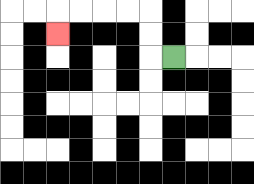{'start': '[7, 2]', 'end': '[2, 1]', 'path_directions': 'L,U,U,L,L,L,L,D', 'path_coordinates': '[[7, 2], [6, 2], [6, 1], [6, 0], [5, 0], [4, 0], [3, 0], [2, 0], [2, 1]]'}